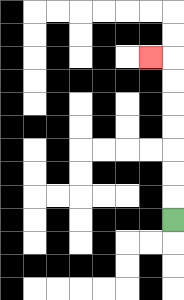{'start': '[7, 9]', 'end': '[6, 2]', 'path_directions': 'U,U,U,U,U,U,U,L', 'path_coordinates': '[[7, 9], [7, 8], [7, 7], [7, 6], [7, 5], [7, 4], [7, 3], [7, 2], [6, 2]]'}